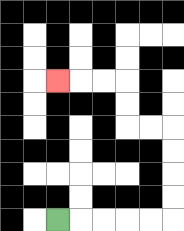{'start': '[2, 9]', 'end': '[2, 3]', 'path_directions': 'R,R,R,R,R,U,U,U,U,L,L,U,U,L,L,L', 'path_coordinates': '[[2, 9], [3, 9], [4, 9], [5, 9], [6, 9], [7, 9], [7, 8], [7, 7], [7, 6], [7, 5], [6, 5], [5, 5], [5, 4], [5, 3], [4, 3], [3, 3], [2, 3]]'}